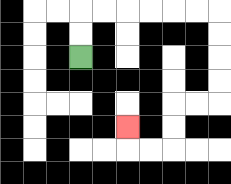{'start': '[3, 2]', 'end': '[5, 5]', 'path_directions': 'U,U,R,R,R,R,R,R,D,D,D,D,L,L,D,D,L,L,U', 'path_coordinates': '[[3, 2], [3, 1], [3, 0], [4, 0], [5, 0], [6, 0], [7, 0], [8, 0], [9, 0], [9, 1], [9, 2], [9, 3], [9, 4], [8, 4], [7, 4], [7, 5], [7, 6], [6, 6], [5, 6], [5, 5]]'}